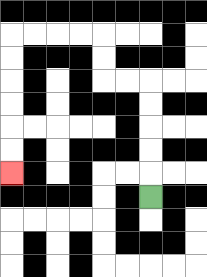{'start': '[6, 8]', 'end': '[0, 7]', 'path_directions': 'U,U,U,U,U,L,L,U,U,L,L,L,L,D,D,D,D,D,D', 'path_coordinates': '[[6, 8], [6, 7], [6, 6], [6, 5], [6, 4], [6, 3], [5, 3], [4, 3], [4, 2], [4, 1], [3, 1], [2, 1], [1, 1], [0, 1], [0, 2], [0, 3], [0, 4], [0, 5], [0, 6], [0, 7]]'}